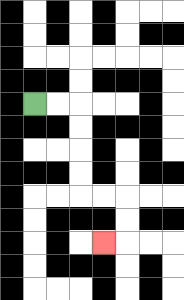{'start': '[1, 4]', 'end': '[4, 10]', 'path_directions': 'R,R,D,D,D,D,R,R,D,D,L', 'path_coordinates': '[[1, 4], [2, 4], [3, 4], [3, 5], [3, 6], [3, 7], [3, 8], [4, 8], [5, 8], [5, 9], [5, 10], [4, 10]]'}